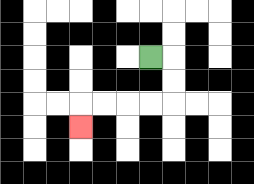{'start': '[6, 2]', 'end': '[3, 5]', 'path_directions': 'R,D,D,L,L,L,L,D', 'path_coordinates': '[[6, 2], [7, 2], [7, 3], [7, 4], [6, 4], [5, 4], [4, 4], [3, 4], [3, 5]]'}